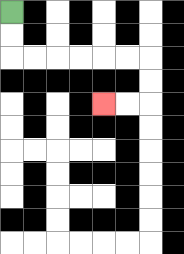{'start': '[0, 0]', 'end': '[4, 4]', 'path_directions': 'D,D,R,R,R,R,R,R,D,D,L,L', 'path_coordinates': '[[0, 0], [0, 1], [0, 2], [1, 2], [2, 2], [3, 2], [4, 2], [5, 2], [6, 2], [6, 3], [6, 4], [5, 4], [4, 4]]'}